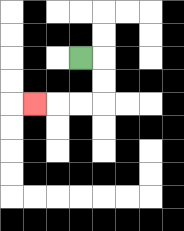{'start': '[3, 2]', 'end': '[1, 4]', 'path_directions': 'R,D,D,L,L,L', 'path_coordinates': '[[3, 2], [4, 2], [4, 3], [4, 4], [3, 4], [2, 4], [1, 4]]'}